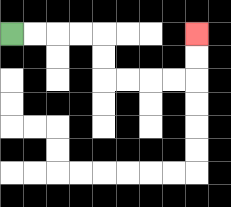{'start': '[0, 1]', 'end': '[8, 1]', 'path_directions': 'R,R,R,R,D,D,R,R,R,R,U,U', 'path_coordinates': '[[0, 1], [1, 1], [2, 1], [3, 1], [4, 1], [4, 2], [4, 3], [5, 3], [6, 3], [7, 3], [8, 3], [8, 2], [8, 1]]'}